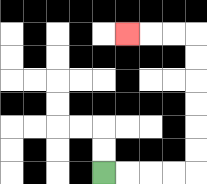{'start': '[4, 7]', 'end': '[5, 1]', 'path_directions': 'R,R,R,R,U,U,U,U,U,U,L,L,L', 'path_coordinates': '[[4, 7], [5, 7], [6, 7], [7, 7], [8, 7], [8, 6], [8, 5], [8, 4], [8, 3], [8, 2], [8, 1], [7, 1], [6, 1], [5, 1]]'}